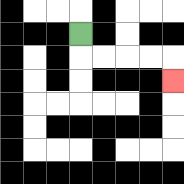{'start': '[3, 1]', 'end': '[7, 3]', 'path_directions': 'D,R,R,R,R,D', 'path_coordinates': '[[3, 1], [3, 2], [4, 2], [5, 2], [6, 2], [7, 2], [7, 3]]'}